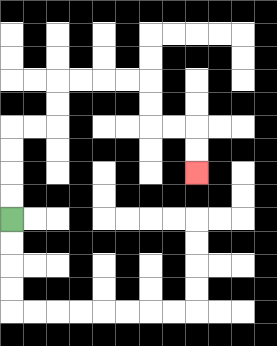{'start': '[0, 9]', 'end': '[8, 7]', 'path_directions': 'U,U,U,U,R,R,U,U,R,R,R,R,D,D,R,R,D,D', 'path_coordinates': '[[0, 9], [0, 8], [0, 7], [0, 6], [0, 5], [1, 5], [2, 5], [2, 4], [2, 3], [3, 3], [4, 3], [5, 3], [6, 3], [6, 4], [6, 5], [7, 5], [8, 5], [8, 6], [8, 7]]'}